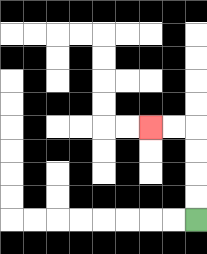{'start': '[8, 9]', 'end': '[6, 5]', 'path_directions': 'U,U,U,U,L,L', 'path_coordinates': '[[8, 9], [8, 8], [8, 7], [8, 6], [8, 5], [7, 5], [6, 5]]'}